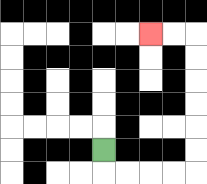{'start': '[4, 6]', 'end': '[6, 1]', 'path_directions': 'D,R,R,R,R,U,U,U,U,U,U,L,L', 'path_coordinates': '[[4, 6], [4, 7], [5, 7], [6, 7], [7, 7], [8, 7], [8, 6], [8, 5], [8, 4], [8, 3], [8, 2], [8, 1], [7, 1], [6, 1]]'}